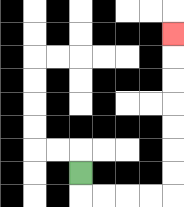{'start': '[3, 7]', 'end': '[7, 1]', 'path_directions': 'D,R,R,R,R,U,U,U,U,U,U,U', 'path_coordinates': '[[3, 7], [3, 8], [4, 8], [5, 8], [6, 8], [7, 8], [7, 7], [7, 6], [7, 5], [7, 4], [7, 3], [7, 2], [7, 1]]'}